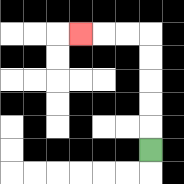{'start': '[6, 6]', 'end': '[3, 1]', 'path_directions': 'U,U,U,U,U,L,L,L', 'path_coordinates': '[[6, 6], [6, 5], [6, 4], [6, 3], [6, 2], [6, 1], [5, 1], [4, 1], [3, 1]]'}